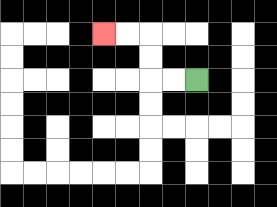{'start': '[8, 3]', 'end': '[4, 1]', 'path_directions': 'L,L,U,U,L,L', 'path_coordinates': '[[8, 3], [7, 3], [6, 3], [6, 2], [6, 1], [5, 1], [4, 1]]'}